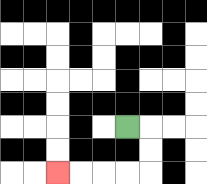{'start': '[5, 5]', 'end': '[2, 7]', 'path_directions': 'R,D,D,L,L,L,L', 'path_coordinates': '[[5, 5], [6, 5], [6, 6], [6, 7], [5, 7], [4, 7], [3, 7], [2, 7]]'}